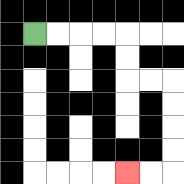{'start': '[1, 1]', 'end': '[5, 7]', 'path_directions': 'R,R,R,R,D,D,R,R,D,D,D,D,L,L', 'path_coordinates': '[[1, 1], [2, 1], [3, 1], [4, 1], [5, 1], [5, 2], [5, 3], [6, 3], [7, 3], [7, 4], [7, 5], [7, 6], [7, 7], [6, 7], [5, 7]]'}